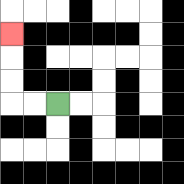{'start': '[2, 4]', 'end': '[0, 1]', 'path_directions': 'L,L,U,U,U', 'path_coordinates': '[[2, 4], [1, 4], [0, 4], [0, 3], [0, 2], [0, 1]]'}